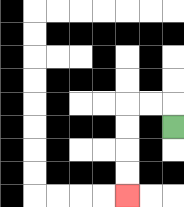{'start': '[7, 5]', 'end': '[5, 8]', 'path_directions': 'U,L,L,D,D,D,D', 'path_coordinates': '[[7, 5], [7, 4], [6, 4], [5, 4], [5, 5], [5, 6], [5, 7], [5, 8]]'}